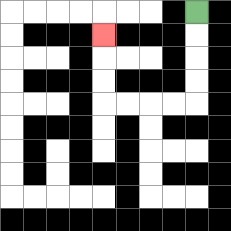{'start': '[8, 0]', 'end': '[4, 1]', 'path_directions': 'D,D,D,D,L,L,L,L,U,U,U', 'path_coordinates': '[[8, 0], [8, 1], [8, 2], [8, 3], [8, 4], [7, 4], [6, 4], [5, 4], [4, 4], [4, 3], [4, 2], [4, 1]]'}